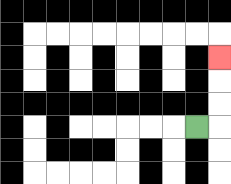{'start': '[8, 5]', 'end': '[9, 2]', 'path_directions': 'R,U,U,U', 'path_coordinates': '[[8, 5], [9, 5], [9, 4], [9, 3], [9, 2]]'}